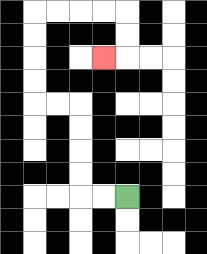{'start': '[5, 8]', 'end': '[4, 2]', 'path_directions': 'L,L,U,U,U,U,L,L,U,U,U,U,R,R,R,R,D,D,L', 'path_coordinates': '[[5, 8], [4, 8], [3, 8], [3, 7], [3, 6], [3, 5], [3, 4], [2, 4], [1, 4], [1, 3], [1, 2], [1, 1], [1, 0], [2, 0], [3, 0], [4, 0], [5, 0], [5, 1], [5, 2], [4, 2]]'}